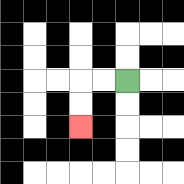{'start': '[5, 3]', 'end': '[3, 5]', 'path_directions': 'L,L,D,D', 'path_coordinates': '[[5, 3], [4, 3], [3, 3], [3, 4], [3, 5]]'}